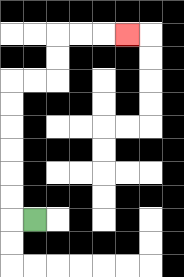{'start': '[1, 9]', 'end': '[5, 1]', 'path_directions': 'L,U,U,U,U,U,U,R,R,U,U,R,R,R', 'path_coordinates': '[[1, 9], [0, 9], [0, 8], [0, 7], [0, 6], [0, 5], [0, 4], [0, 3], [1, 3], [2, 3], [2, 2], [2, 1], [3, 1], [4, 1], [5, 1]]'}